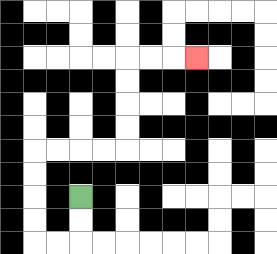{'start': '[3, 8]', 'end': '[8, 2]', 'path_directions': 'D,D,L,L,U,U,U,U,R,R,R,R,U,U,U,U,R,R,R', 'path_coordinates': '[[3, 8], [3, 9], [3, 10], [2, 10], [1, 10], [1, 9], [1, 8], [1, 7], [1, 6], [2, 6], [3, 6], [4, 6], [5, 6], [5, 5], [5, 4], [5, 3], [5, 2], [6, 2], [7, 2], [8, 2]]'}